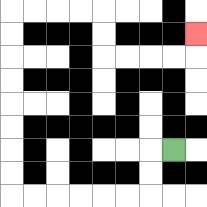{'start': '[7, 6]', 'end': '[8, 1]', 'path_directions': 'L,D,D,L,L,L,L,L,L,U,U,U,U,U,U,U,U,R,R,R,R,D,D,R,R,R,R,U', 'path_coordinates': '[[7, 6], [6, 6], [6, 7], [6, 8], [5, 8], [4, 8], [3, 8], [2, 8], [1, 8], [0, 8], [0, 7], [0, 6], [0, 5], [0, 4], [0, 3], [0, 2], [0, 1], [0, 0], [1, 0], [2, 0], [3, 0], [4, 0], [4, 1], [4, 2], [5, 2], [6, 2], [7, 2], [8, 2], [8, 1]]'}